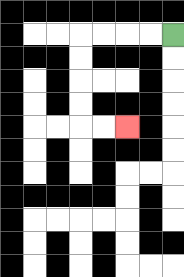{'start': '[7, 1]', 'end': '[5, 5]', 'path_directions': 'L,L,L,L,D,D,D,D,R,R', 'path_coordinates': '[[7, 1], [6, 1], [5, 1], [4, 1], [3, 1], [3, 2], [3, 3], [3, 4], [3, 5], [4, 5], [5, 5]]'}